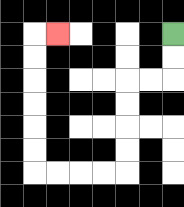{'start': '[7, 1]', 'end': '[2, 1]', 'path_directions': 'D,D,L,L,D,D,D,D,L,L,L,L,U,U,U,U,U,U,R', 'path_coordinates': '[[7, 1], [7, 2], [7, 3], [6, 3], [5, 3], [5, 4], [5, 5], [5, 6], [5, 7], [4, 7], [3, 7], [2, 7], [1, 7], [1, 6], [1, 5], [1, 4], [1, 3], [1, 2], [1, 1], [2, 1]]'}